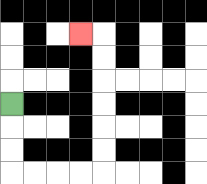{'start': '[0, 4]', 'end': '[3, 1]', 'path_directions': 'D,D,D,R,R,R,R,U,U,U,U,U,U,L', 'path_coordinates': '[[0, 4], [0, 5], [0, 6], [0, 7], [1, 7], [2, 7], [3, 7], [4, 7], [4, 6], [4, 5], [4, 4], [4, 3], [4, 2], [4, 1], [3, 1]]'}